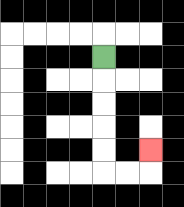{'start': '[4, 2]', 'end': '[6, 6]', 'path_directions': 'D,D,D,D,D,R,R,U', 'path_coordinates': '[[4, 2], [4, 3], [4, 4], [4, 5], [4, 6], [4, 7], [5, 7], [6, 7], [6, 6]]'}